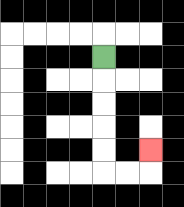{'start': '[4, 2]', 'end': '[6, 6]', 'path_directions': 'D,D,D,D,D,R,R,U', 'path_coordinates': '[[4, 2], [4, 3], [4, 4], [4, 5], [4, 6], [4, 7], [5, 7], [6, 7], [6, 6]]'}